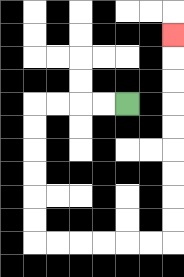{'start': '[5, 4]', 'end': '[7, 1]', 'path_directions': 'L,L,L,L,D,D,D,D,D,D,R,R,R,R,R,R,U,U,U,U,U,U,U,U,U', 'path_coordinates': '[[5, 4], [4, 4], [3, 4], [2, 4], [1, 4], [1, 5], [1, 6], [1, 7], [1, 8], [1, 9], [1, 10], [2, 10], [3, 10], [4, 10], [5, 10], [6, 10], [7, 10], [7, 9], [7, 8], [7, 7], [7, 6], [7, 5], [7, 4], [7, 3], [7, 2], [7, 1]]'}